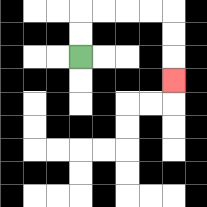{'start': '[3, 2]', 'end': '[7, 3]', 'path_directions': 'U,U,R,R,R,R,D,D,D', 'path_coordinates': '[[3, 2], [3, 1], [3, 0], [4, 0], [5, 0], [6, 0], [7, 0], [7, 1], [7, 2], [7, 3]]'}